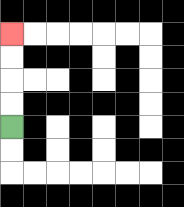{'start': '[0, 5]', 'end': '[0, 1]', 'path_directions': 'U,U,U,U', 'path_coordinates': '[[0, 5], [0, 4], [0, 3], [0, 2], [0, 1]]'}